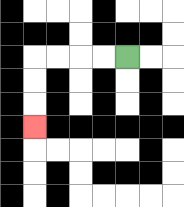{'start': '[5, 2]', 'end': '[1, 5]', 'path_directions': 'L,L,L,L,D,D,D', 'path_coordinates': '[[5, 2], [4, 2], [3, 2], [2, 2], [1, 2], [1, 3], [1, 4], [1, 5]]'}